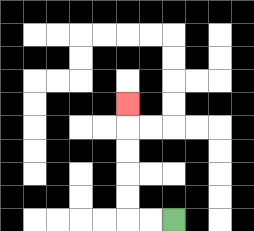{'start': '[7, 9]', 'end': '[5, 4]', 'path_directions': 'L,L,U,U,U,U,U', 'path_coordinates': '[[7, 9], [6, 9], [5, 9], [5, 8], [5, 7], [5, 6], [5, 5], [5, 4]]'}